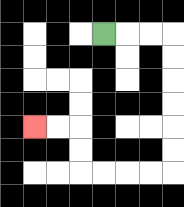{'start': '[4, 1]', 'end': '[1, 5]', 'path_directions': 'R,R,R,D,D,D,D,D,D,L,L,L,L,U,U,L,L', 'path_coordinates': '[[4, 1], [5, 1], [6, 1], [7, 1], [7, 2], [7, 3], [7, 4], [7, 5], [7, 6], [7, 7], [6, 7], [5, 7], [4, 7], [3, 7], [3, 6], [3, 5], [2, 5], [1, 5]]'}